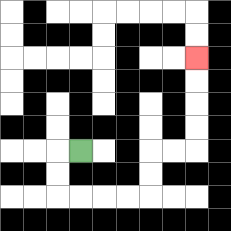{'start': '[3, 6]', 'end': '[8, 2]', 'path_directions': 'L,D,D,R,R,R,R,U,U,R,R,U,U,U,U', 'path_coordinates': '[[3, 6], [2, 6], [2, 7], [2, 8], [3, 8], [4, 8], [5, 8], [6, 8], [6, 7], [6, 6], [7, 6], [8, 6], [8, 5], [8, 4], [8, 3], [8, 2]]'}